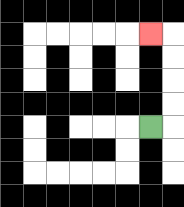{'start': '[6, 5]', 'end': '[6, 1]', 'path_directions': 'R,U,U,U,U,L', 'path_coordinates': '[[6, 5], [7, 5], [7, 4], [7, 3], [7, 2], [7, 1], [6, 1]]'}